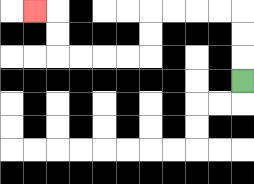{'start': '[10, 3]', 'end': '[1, 0]', 'path_directions': 'U,U,U,L,L,L,L,D,D,L,L,L,L,U,U,L', 'path_coordinates': '[[10, 3], [10, 2], [10, 1], [10, 0], [9, 0], [8, 0], [7, 0], [6, 0], [6, 1], [6, 2], [5, 2], [4, 2], [3, 2], [2, 2], [2, 1], [2, 0], [1, 0]]'}